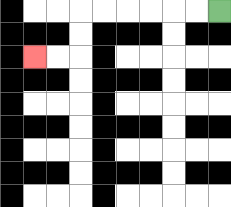{'start': '[9, 0]', 'end': '[1, 2]', 'path_directions': 'L,L,L,L,L,L,D,D,L,L', 'path_coordinates': '[[9, 0], [8, 0], [7, 0], [6, 0], [5, 0], [4, 0], [3, 0], [3, 1], [3, 2], [2, 2], [1, 2]]'}